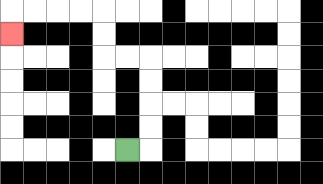{'start': '[5, 6]', 'end': '[0, 1]', 'path_directions': 'R,U,U,U,U,L,L,U,U,L,L,L,L,D', 'path_coordinates': '[[5, 6], [6, 6], [6, 5], [6, 4], [6, 3], [6, 2], [5, 2], [4, 2], [4, 1], [4, 0], [3, 0], [2, 0], [1, 0], [0, 0], [0, 1]]'}